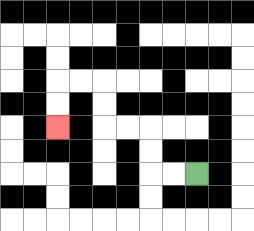{'start': '[8, 7]', 'end': '[2, 5]', 'path_directions': 'L,L,U,U,L,L,U,U,L,L,D,D', 'path_coordinates': '[[8, 7], [7, 7], [6, 7], [6, 6], [6, 5], [5, 5], [4, 5], [4, 4], [4, 3], [3, 3], [2, 3], [2, 4], [2, 5]]'}